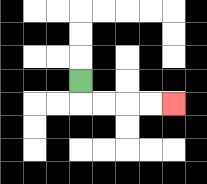{'start': '[3, 3]', 'end': '[7, 4]', 'path_directions': 'D,R,R,R,R', 'path_coordinates': '[[3, 3], [3, 4], [4, 4], [5, 4], [6, 4], [7, 4]]'}